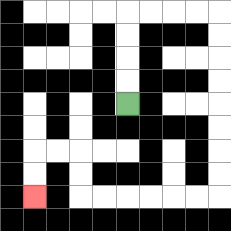{'start': '[5, 4]', 'end': '[1, 8]', 'path_directions': 'U,U,U,U,R,R,R,R,D,D,D,D,D,D,D,D,L,L,L,L,L,L,U,U,L,L,D,D', 'path_coordinates': '[[5, 4], [5, 3], [5, 2], [5, 1], [5, 0], [6, 0], [7, 0], [8, 0], [9, 0], [9, 1], [9, 2], [9, 3], [9, 4], [9, 5], [9, 6], [9, 7], [9, 8], [8, 8], [7, 8], [6, 8], [5, 8], [4, 8], [3, 8], [3, 7], [3, 6], [2, 6], [1, 6], [1, 7], [1, 8]]'}